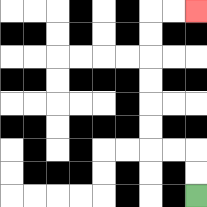{'start': '[8, 8]', 'end': '[8, 0]', 'path_directions': 'U,U,L,L,U,U,U,U,U,U,R,R', 'path_coordinates': '[[8, 8], [8, 7], [8, 6], [7, 6], [6, 6], [6, 5], [6, 4], [6, 3], [6, 2], [6, 1], [6, 0], [7, 0], [8, 0]]'}